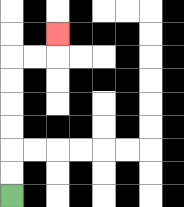{'start': '[0, 8]', 'end': '[2, 1]', 'path_directions': 'U,U,U,U,U,U,R,R,U', 'path_coordinates': '[[0, 8], [0, 7], [0, 6], [0, 5], [0, 4], [0, 3], [0, 2], [1, 2], [2, 2], [2, 1]]'}